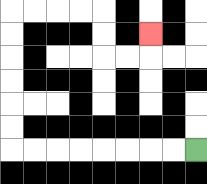{'start': '[8, 6]', 'end': '[6, 1]', 'path_directions': 'L,L,L,L,L,L,L,L,U,U,U,U,U,U,R,R,R,R,D,D,R,R,U', 'path_coordinates': '[[8, 6], [7, 6], [6, 6], [5, 6], [4, 6], [3, 6], [2, 6], [1, 6], [0, 6], [0, 5], [0, 4], [0, 3], [0, 2], [0, 1], [0, 0], [1, 0], [2, 0], [3, 0], [4, 0], [4, 1], [4, 2], [5, 2], [6, 2], [6, 1]]'}